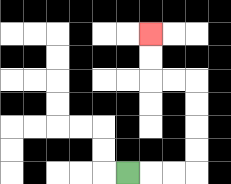{'start': '[5, 7]', 'end': '[6, 1]', 'path_directions': 'R,R,R,U,U,U,U,L,L,U,U', 'path_coordinates': '[[5, 7], [6, 7], [7, 7], [8, 7], [8, 6], [8, 5], [8, 4], [8, 3], [7, 3], [6, 3], [6, 2], [6, 1]]'}